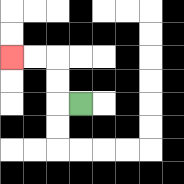{'start': '[3, 4]', 'end': '[0, 2]', 'path_directions': 'L,U,U,L,L', 'path_coordinates': '[[3, 4], [2, 4], [2, 3], [2, 2], [1, 2], [0, 2]]'}